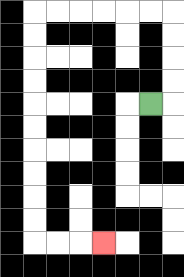{'start': '[6, 4]', 'end': '[4, 10]', 'path_directions': 'R,U,U,U,U,L,L,L,L,L,L,D,D,D,D,D,D,D,D,D,D,R,R,R', 'path_coordinates': '[[6, 4], [7, 4], [7, 3], [7, 2], [7, 1], [7, 0], [6, 0], [5, 0], [4, 0], [3, 0], [2, 0], [1, 0], [1, 1], [1, 2], [1, 3], [1, 4], [1, 5], [1, 6], [1, 7], [1, 8], [1, 9], [1, 10], [2, 10], [3, 10], [4, 10]]'}